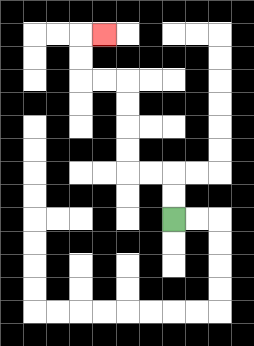{'start': '[7, 9]', 'end': '[4, 1]', 'path_directions': 'U,U,L,L,U,U,U,U,L,L,U,U,R', 'path_coordinates': '[[7, 9], [7, 8], [7, 7], [6, 7], [5, 7], [5, 6], [5, 5], [5, 4], [5, 3], [4, 3], [3, 3], [3, 2], [3, 1], [4, 1]]'}